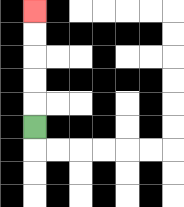{'start': '[1, 5]', 'end': '[1, 0]', 'path_directions': 'U,U,U,U,U', 'path_coordinates': '[[1, 5], [1, 4], [1, 3], [1, 2], [1, 1], [1, 0]]'}